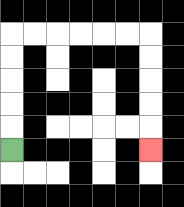{'start': '[0, 6]', 'end': '[6, 6]', 'path_directions': 'U,U,U,U,U,R,R,R,R,R,R,D,D,D,D,D', 'path_coordinates': '[[0, 6], [0, 5], [0, 4], [0, 3], [0, 2], [0, 1], [1, 1], [2, 1], [3, 1], [4, 1], [5, 1], [6, 1], [6, 2], [6, 3], [6, 4], [6, 5], [6, 6]]'}